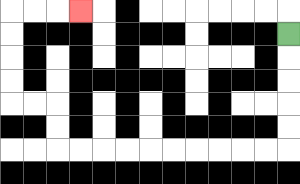{'start': '[12, 1]', 'end': '[3, 0]', 'path_directions': 'D,D,D,D,D,L,L,L,L,L,L,L,L,L,L,U,U,L,L,U,U,U,U,R,R,R', 'path_coordinates': '[[12, 1], [12, 2], [12, 3], [12, 4], [12, 5], [12, 6], [11, 6], [10, 6], [9, 6], [8, 6], [7, 6], [6, 6], [5, 6], [4, 6], [3, 6], [2, 6], [2, 5], [2, 4], [1, 4], [0, 4], [0, 3], [0, 2], [0, 1], [0, 0], [1, 0], [2, 0], [3, 0]]'}